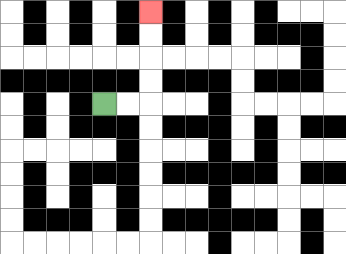{'start': '[4, 4]', 'end': '[6, 0]', 'path_directions': 'R,R,U,U,U,U', 'path_coordinates': '[[4, 4], [5, 4], [6, 4], [6, 3], [6, 2], [6, 1], [6, 0]]'}